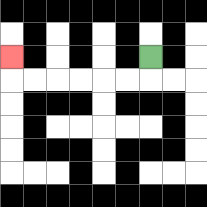{'start': '[6, 2]', 'end': '[0, 2]', 'path_directions': 'D,L,L,L,L,L,L,U', 'path_coordinates': '[[6, 2], [6, 3], [5, 3], [4, 3], [3, 3], [2, 3], [1, 3], [0, 3], [0, 2]]'}